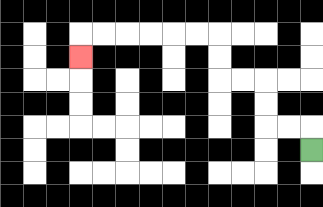{'start': '[13, 6]', 'end': '[3, 2]', 'path_directions': 'U,L,L,U,U,L,L,U,U,L,L,L,L,L,L,D', 'path_coordinates': '[[13, 6], [13, 5], [12, 5], [11, 5], [11, 4], [11, 3], [10, 3], [9, 3], [9, 2], [9, 1], [8, 1], [7, 1], [6, 1], [5, 1], [4, 1], [3, 1], [3, 2]]'}